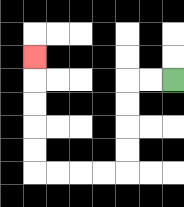{'start': '[7, 3]', 'end': '[1, 2]', 'path_directions': 'L,L,D,D,D,D,L,L,L,L,U,U,U,U,U', 'path_coordinates': '[[7, 3], [6, 3], [5, 3], [5, 4], [5, 5], [5, 6], [5, 7], [4, 7], [3, 7], [2, 7], [1, 7], [1, 6], [1, 5], [1, 4], [1, 3], [1, 2]]'}